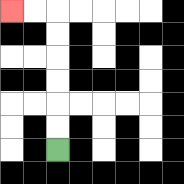{'start': '[2, 6]', 'end': '[0, 0]', 'path_directions': 'U,U,U,U,U,U,L,L', 'path_coordinates': '[[2, 6], [2, 5], [2, 4], [2, 3], [2, 2], [2, 1], [2, 0], [1, 0], [0, 0]]'}